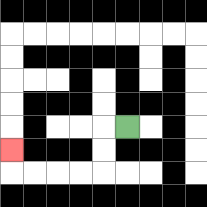{'start': '[5, 5]', 'end': '[0, 6]', 'path_directions': 'L,D,D,L,L,L,L,U', 'path_coordinates': '[[5, 5], [4, 5], [4, 6], [4, 7], [3, 7], [2, 7], [1, 7], [0, 7], [0, 6]]'}